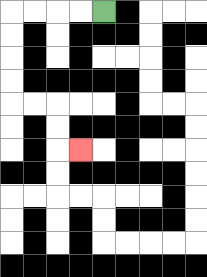{'start': '[4, 0]', 'end': '[3, 6]', 'path_directions': 'L,L,L,L,D,D,D,D,R,R,D,D,R', 'path_coordinates': '[[4, 0], [3, 0], [2, 0], [1, 0], [0, 0], [0, 1], [0, 2], [0, 3], [0, 4], [1, 4], [2, 4], [2, 5], [2, 6], [3, 6]]'}